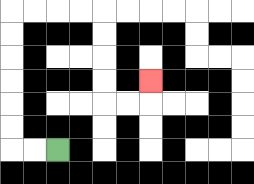{'start': '[2, 6]', 'end': '[6, 3]', 'path_directions': 'L,L,U,U,U,U,U,U,R,R,R,R,D,D,D,D,R,R,U', 'path_coordinates': '[[2, 6], [1, 6], [0, 6], [0, 5], [0, 4], [0, 3], [0, 2], [0, 1], [0, 0], [1, 0], [2, 0], [3, 0], [4, 0], [4, 1], [4, 2], [4, 3], [4, 4], [5, 4], [6, 4], [6, 3]]'}